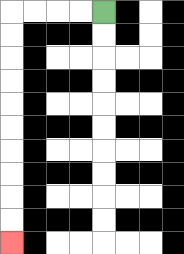{'start': '[4, 0]', 'end': '[0, 10]', 'path_directions': 'L,L,L,L,D,D,D,D,D,D,D,D,D,D', 'path_coordinates': '[[4, 0], [3, 0], [2, 0], [1, 0], [0, 0], [0, 1], [0, 2], [0, 3], [0, 4], [0, 5], [0, 6], [0, 7], [0, 8], [0, 9], [0, 10]]'}